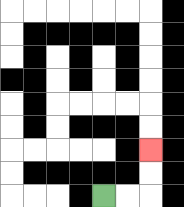{'start': '[4, 8]', 'end': '[6, 6]', 'path_directions': 'R,R,U,U', 'path_coordinates': '[[4, 8], [5, 8], [6, 8], [6, 7], [6, 6]]'}